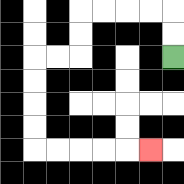{'start': '[7, 2]', 'end': '[6, 6]', 'path_directions': 'U,U,L,L,L,L,D,D,L,L,D,D,D,D,R,R,R,R,R', 'path_coordinates': '[[7, 2], [7, 1], [7, 0], [6, 0], [5, 0], [4, 0], [3, 0], [3, 1], [3, 2], [2, 2], [1, 2], [1, 3], [1, 4], [1, 5], [1, 6], [2, 6], [3, 6], [4, 6], [5, 6], [6, 6]]'}